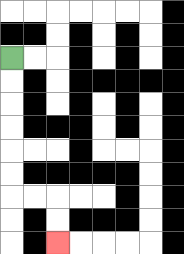{'start': '[0, 2]', 'end': '[2, 10]', 'path_directions': 'D,D,D,D,D,D,R,R,D,D', 'path_coordinates': '[[0, 2], [0, 3], [0, 4], [0, 5], [0, 6], [0, 7], [0, 8], [1, 8], [2, 8], [2, 9], [2, 10]]'}